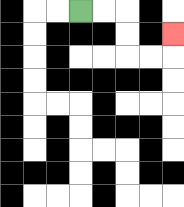{'start': '[3, 0]', 'end': '[7, 1]', 'path_directions': 'R,R,D,D,R,R,U', 'path_coordinates': '[[3, 0], [4, 0], [5, 0], [5, 1], [5, 2], [6, 2], [7, 2], [7, 1]]'}